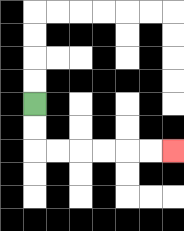{'start': '[1, 4]', 'end': '[7, 6]', 'path_directions': 'D,D,R,R,R,R,R,R', 'path_coordinates': '[[1, 4], [1, 5], [1, 6], [2, 6], [3, 6], [4, 6], [5, 6], [6, 6], [7, 6]]'}